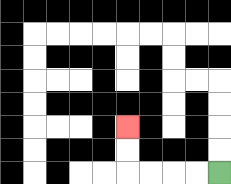{'start': '[9, 7]', 'end': '[5, 5]', 'path_directions': 'L,L,L,L,U,U', 'path_coordinates': '[[9, 7], [8, 7], [7, 7], [6, 7], [5, 7], [5, 6], [5, 5]]'}